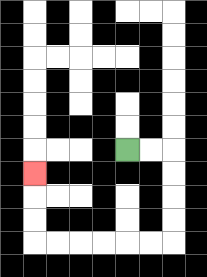{'start': '[5, 6]', 'end': '[1, 7]', 'path_directions': 'R,R,D,D,D,D,L,L,L,L,L,L,U,U,U', 'path_coordinates': '[[5, 6], [6, 6], [7, 6], [7, 7], [7, 8], [7, 9], [7, 10], [6, 10], [5, 10], [4, 10], [3, 10], [2, 10], [1, 10], [1, 9], [1, 8], [1, 7]]'}